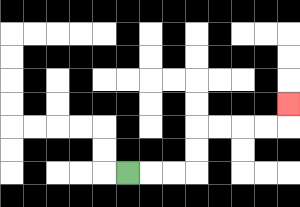{'start': '[5, 7]', 'end': '[12, 4]', 'path_directions': 'R,R,R,U,U,R,R,R,R,U', 'path_coordinates': '[[5, 7], [6, 7], [7, 7], [8, 7], [8, 6], [8, 5], [9, 5], [10, 5], [11, 5], [12, 5], [12, 4]]'}